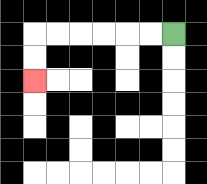{'start': '[7, 1]', 'end': '[1, 3]', 'path_directions': 'L,L,L,L,L,L,D,D', 'path_coordinates': '[[7, 1], [6, 1], [5, 1], [4, 1], [3, 1], [2, 1], [1, 1], [1, 2], [1, 3]]'}